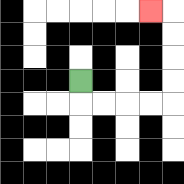{'start': '[3, 3]', 'end': '[6, 0]', 'path_directions': 'D,R,R,R,R,U,U,U,U,L', 'path_coordinates': '[[3, 3], [3, 4], [4, 4], [5, 4], [6, 4], [7, 4], [7, 3], [7, 2], [7, 1], [7, 0], [6, 0]]'}